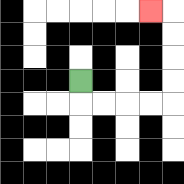{'start': '[3, 3]', 'end': '[6, 0]', 'path_directions': 'D,R,R,R,R,U,U,U,U,L', 'path_coordinates': '[[3, 3], [3, 4], [4, 4], [5, 4], [6, 4], [7, 4], [7, 3], [7, 2], [7, 1], [7, 0], [6, 0]]'}